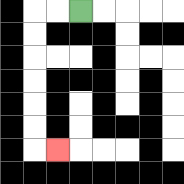{'start': '[3, 0]', 'end': '[2, 6]', 'path_directions': 'L,L,D,D,D,D,D,D,R', 'path_coordinates': '[[3, 0], [2, 0], [1, 0], [1, 1], [1, 2], [1, 3], [1, 4], [1, 5], [1, 6], [2, 6]]'}